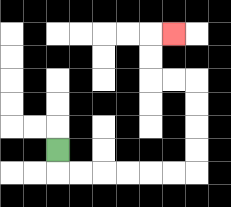{'start': '[2, 6]', 'end': '[7, 1]', 'path_directions': 'D,R,R,R,R,R,R,U,U,U,U,L,L,U,U,R', 'path_coordinates': '[[2, 6], [2, 7], [3, 7], [4, 7], [5, 7], [6, 7], [7, 7], [8, 7], [8, 6], [8, 5], [8, 4], [8, 3], [7, 3], [6, 3], [6, 2], [6, 1], [7, 1]]'}